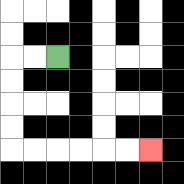{'start': '[2, 2]', 'end': '[6, 6]', 'path_directions': 'L,L,D,D,D,D,R,R,R,R,R,R', 'path_coordinates': '[[2, 2], [1, 2], [0, 2], [0, 3], [0, 4], [0, 5], [0, 6], [1, 6], [2, 6], [3, 6], [4, 6], [5, 6], [6, 6]]'}